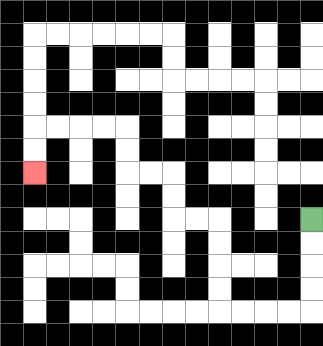{'start': '[13, 9]', 'end': '[1, 7]', 'path_directions': 'D,D,D,D,L,L,L,L,U,U,U,U,L,L,U,U,L,L,U,U,L,L,L,L,D,D', 'path_coordinates': '[[13, 9], [13, 10], [13, 11], [13, 12], [13, 13], [12, 13], [11, 13], [10, 13], [9, 13], [9, 12], [9, 11], [9, 10], [9, 9], [8, 9], [7, 9], [7, 8], [7, 7], [6, 7], [5, 7], [5, 6], [5, 5], [4, 5], [3, 5], [2, 5], [1, 5], [1, 6], [1, 7]]'}